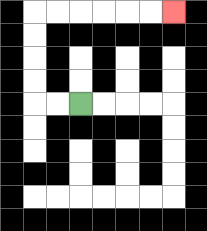{'start': '[3, 4]', 'end': '[7, 0]', 'path_directions': 'L,L,U,U,U,U,R,R,R,R,R,R', 'path_coordinates': '[[3, 4], [2, 4], [1, 4], [1, 3], [1, 2], [1, 1], [1, 0], [2, 0], [3, 0], [4, 0], [5, 0], [6, 0], [7, 0]]'}